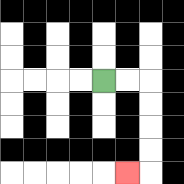{'start': '[4, 3]', 'end': '[5, 7]', 'path_directions': 'R,R,D,D,D,D,L', 'path_coordinates': '[[4, 3], [5, 3], [6, 3], [6, 4], [6, 5], [6, 6], [6, 7], [5, 7]]'}